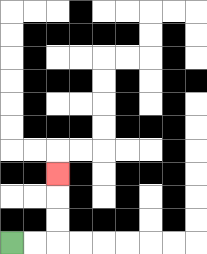{'start': '[0, 10]', 'end': '[2, 7]', 'path_directions': 'R,R,U,U,U', 'path_coordinates': '[[0, 10], [1, 10], [2, 10], [2, 9], [2, 8], [2, 7]]'}